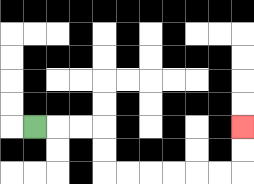{'start': '[1, 5]', 'end': '[10, 5]', 'path_directions': 'R,R,R,D,D,R,R,R,R,R,R,U,U', 'path_coordinates': '[[1, 5], [2, 5], [3, 5], [4, 5], [4, 6], [4, 7], [5, 7], [6, 7], [7, 7], [8, 7], [9, 7], [10, 7], [10, 6], [10, 5]]'}